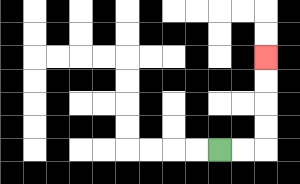{'start': '[9, 6]', 'end': '[11, 2]', 'path_directions': 'R,R,U,U,U,U', 'path_coordinates': '[[9, 6], [10, 6], [11, 6], [11, 5], [11, 4], [11, 3], [11, 2]]'}